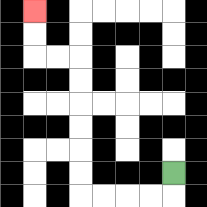{'start': '[7, 7]', 'end': '[1, 0]', 'path_directions': 'D,L,L,L,L,U,U,U,U,U,U,L,L,U,U', 'path_coordinates': '[[7, 7], [7, 8], [6, 8], [5, 8], [4, 8], [3, 8], [3, 7], [3, 6], [3, 5], [3, 4], [3, 3], [3, 2], [2, 2], [1, 2], [1, 1], [1, 0]]'}